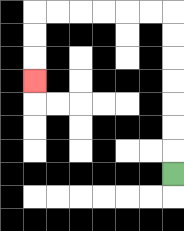{'start': '[7, 7]', 'end': '[1, 3]', 'path_directions': 'U,U,U,U,U,U,U,L,L,L,L,L,L,D,D,D', 'path_coordinates': '[[7, 7], [7, 6], [7, 5], [7, 4], [7, 3], [7, 2], [7, 1], [7, 0], [6, 0], [5, 0], [4, 0], [3, 0], [2, 0], [1, 0], [1, 1], [1, 2], [1, 3]]'}